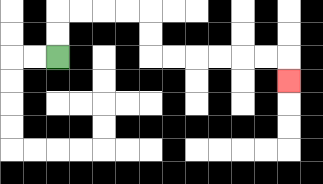{'start': '[2, 2]', 'end': '[12, 3]', 'path_directions': 'U,U,R,R,R,R,D,D,R,R,R,R,R,R,D', 'path_coordinates': '[[2, 2], [2, 1], [2, 0], [3, 0], [4, 0], [5, 0], [6, 0], [6, 1], [6, 2], [7, 2], [8, 2], [9, 2], [10, 2], [11, 2], [12, 2], [12, 3]]'}